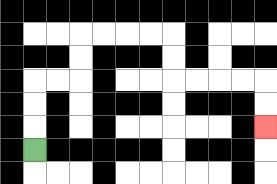{'start': '[1, 6]', 'end': '[11, 5]', 'path_directions': 'U,U,U,R,R,U,U,R,R,R,R,D,D,R,R,R,R,D,D', 'path_coordinates': '[[1, 6], [1, 5], [1, 4], [1, 3], [2, 3], [3, 3], [3, 2], [3, 1], [4, 1], [5, 1], [6, 1], [7, 1], [7, 2], [7, 3], [8, 3], [9, 3], [10, 3], [11, 3], [11, 4], [11, 5]]'}